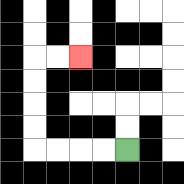{'start': '[5, 6]', 'end': '[3, 2]', 'path_directions': 'L,L,L,L,U,U,U,U,R,R', 'path_coordinates': '[[5, 6], [4, 6], [3, 6], [2, 6], [1, 6], [1, 5], [1, 4], [1, 3], [1, 2], [2, 2], [3, 2]]'}